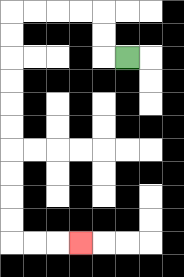{'start': '[5, 2]', 'end': '[3, 10]', 'path_directions': 'L,U,U,L,L,L,L,D,D,D,D,D,D,D,D,D,D,R,R,R', 'path_coordinates': '[[5, 2], [4, 2], [4, 1], [4, 0], [3, 0], [2, 0], [1, 0], [0, 0], [0, 1], [0, 2], [0, 3], [0, 4], [0, 5], [0, 6], [0, 7], [0, 8], [0, 9], [0, 10], [1, 10], [2, 10], [3, 10]]'}